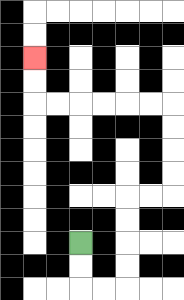{'start': '[3, 10]', 'end': '[1, 2]', 'path_directions': 'D,D,R,R,U,U,U,U,R,R,U,U,U,U,L,L,L,L,L,L,U,U', 'path_coordinates': '[[3, 10], [3, 11], [3, 12], [4, 12], [5, 12], [5, 11], [5, 10], [5, 9], [5, 8], [6, 8], [7, 8], [7, 7], [7, 6], [7, 5], [7, 4], [6, 4], [5, 4], [4, 4], [3, 4], [2, 4], [1, 4], [1, 3], [1, 2]]'}